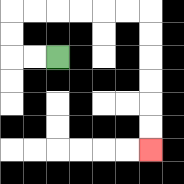{'start': '[2, 2]', 'end': '[6, 6]', 'path_directions': 'L,L,U,U,R,R,R,R,R,R,D,D,D,D,D,D', 'path_coordinates': '[[2, 2], [1, 2], [0, 2], [0, 1], [0, 0], [1, 0], [2, 0], [3, 0], [4, 0], [5, 0], [6, 0], [6, 1], [6, 2], [6, 3], [6, 4], [6, 5], [6, 6]]'}